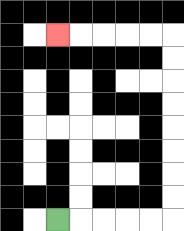{'start': '[2, 9]', 'end': '[2, 1]', 'path_directions': 'R,R,R,R,R,U,U,U,U,U,U,U,U,L,L,L,L,L', 'path_coordinates': '[[2, 9], [3, 9], [4, 9], [5, 9], [6, 9], [7, 9], [7, 8], [7, 7], [7, 6], [7, 5], [7, 4], [7, 3], [7, 2], [7, 1], [6, 1], [5, 1], [4, 1], [3, 1], [2, 1]]'}